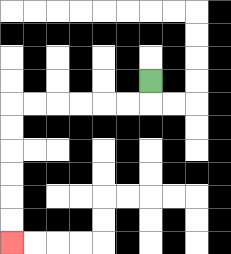{'start': '[6, 3]', 'end': '[0, 10]', 'path_directions': 'D,L,L,L,L,L,L,D,D,D,D,D,D', 'path_coordinates': '[[6, 3], [6, 4], [5, 4], [4, 4], [3, 4], [2, 4], [1, 4], [0, 4], [0, 5], [0, 6], [0, 7], [0, 8], [0, 9], [0, 10]]'}